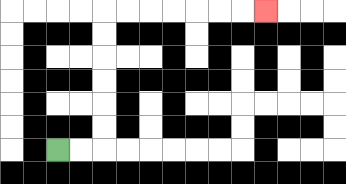{'start': '[2, 6]', 'end': '[11, 0]', 'path_directions': 'R,R,U,U,U,U,U,U,R,R,R,R,R,R,R', 'path_coordinates': '[[2, 6], [3, 6], [4, 6], [4, 5], [4, 4], [4, 3], [4, 2], [4, 1], [4, 0], [5, 0], [6, 0], [7, 0], [8, 0], [9, 0], [10, 0], [11, 0]]'}